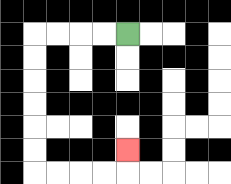{'start': '[5, 1]', 'end': '[5, 6]', 'path_directions': 'L,L,L,L,D,D,D,D,D,D,R,R,R,R,U', 'path_coordinates': '[[5, 1], [4, 1], [3, 1], [2, 1], [1, 1], [1, 2], [1, 3], [1, 4], [1, 5], [1, 6], [1, 7], [2, 7], [3, 7], [4, 7], [5, 7], [5, 6]]'}